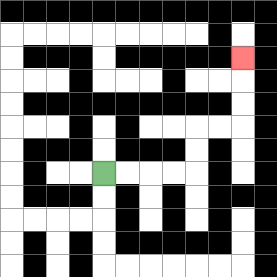{'start': '[4, 7]', 'end': '[10, 2]', 'path_directions': 'R,R,R,R,U,U,R,R,U,U,U', 'path_coordinates': '[[4, 7], [5, 7], [6, 7], [7, 7], [8, 7], [8, 6], [8, 5], [9, 5], [10, 5], [10, 4], [10, 3], [10, 2]]'}